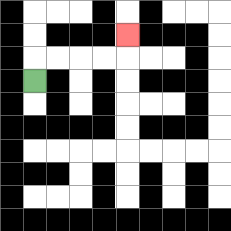{'start': '[1, 3]', 'end': '[5, 1]', 'path_directions': 'U,R,R,R,R,U', 'path_coordinates': '[[1, 3], [1, 2], [2, 2], [3, 2], [4, 2], [5, 2], [5, 1]]'}